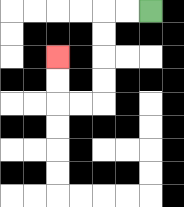{'start': '[6, 0]', 'end': '[2, 2]', 'path_directions': 'L,L,D,D,D,D,L,L,U,U', 'path_coordinates': '[[6, 0], [5, 0], [4, 0], [4, 1], [4, 2], [4, 3], [4, 4], [3, 4], [2, 4], [2, 3], [2, 2]]'}